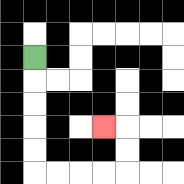{'start': '[1, 2]', 'end': '[4, 5]', 'path_directions': 'D,D,D,D,D,R,R,R,R,U,U,L', 'path_coordinates': '[[1, 2], [1, 3], [1, 4], [1, 5], [1, 6], [1, 7], [2, 7], [3, 7], [4, 7], [5, 7], [5, 6], [5, 5], [4, 5]]'}